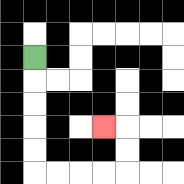{'start': '[1, 2]', 'end': '[4, 5]', 'path_directions': 'D,D,D,D,D,R,R,R,R,U,U,L', 'path_coordinates': '[[1, 2], [1, 3], [1, 4], [1, 5], [1, 6], [1, 7], [2, 7], [3, 7], [4, 7], [5, 7], [5, 6], [5, 5], [4, 5]]'}